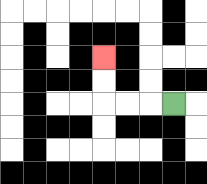{'start': '[7, 4]', 'end': '[4, 2]', 'path_directions': 'L,L,L,U,U', 'path_coordinates': '[[7, 4], [6, 4], [5, 4], [4, 4], [4, 3], [4, 2]]'}